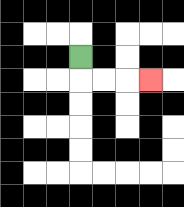{'start': '[3, 2]', 'end': '[6, 3]', 'path_directions': 'D,R,R,R', 'path_coordinates': '[[3, 2], [3, 3], [4, 3], [5, 3], [6, 3]]'}